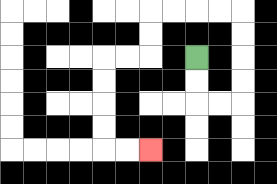{'start': '[8, 2]', 'end': '[6, 6]', 'path_directions': 'D,D,R,R,U,U,U,U,L,L,L,L,D,D,L,L,D,D,D,D,R,R', 'path_coordinates': '[[8, 2], [8, 3], [8, 4], [9, 4], [10, 4], [10, 3], [10, 2], [10, 1], [10, 0], [9, 0], [8, 0], [7, 0], [6, 0], [6, 1], [6, 2], [5, 2], [4, 2], [4, 3], [4, 4], [4, 5], [4, 6], [5, 6], [6, 6]]'}